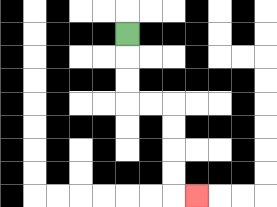{'start': '[5, 1]', 'end': '[8, 8]', 'path_directions': 'D,D,D,R,R,D,D,D,D,R', 'path_coordinates': '[[5, 1], [5, 2], [5, 3], [5, 4], [6, 4], [7, 4], [7, 5], [7, 6], [7, 7], [7, 8], [8, 8]]'}